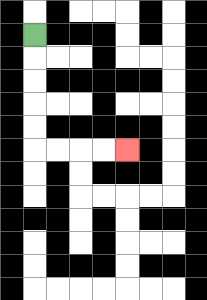{'start': '[1, 1]', 'end': '[5, 6]', 'path_directions': 'D,D,D,D,D,R,R,R,R', 'path_coordinates': '[[1, 1], [1, 2], [1, 3], [1, 4], [1, 5], [1, 6], [2, 6], [3, 6], [4, 6], [5, 6]]'}